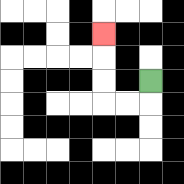{'start': '[6, 3]', 'end': '[4, 1]', 'path_directions': 'D,L,L,U,U,U', 'path_coordinates': '[[6, 3], [6, 4], [5, 4], [4, 4], [4, 3], [4, 2], [4, 1]]'}